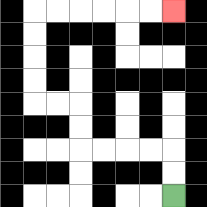{'start': '[7, 8]', 'end': '[7, 0]', 'path_directions': 'U,U,L,L,L,L,U,U,L,L,U,U,U,U,R,R,R,R,R,R', 'path_coordinates': '[[7, 8], [7, 7], [7, 6], [6, 6], [5, 6], [4, 6], [3, 6], [3, 5], [3, 4], [2, 4], [1, 4], [1, 3], [1, 2], [1, 1], [1, 0], [2, 0], [3, 0], [4, 0], [5, 0], [6, 0], [7, 0]]'}